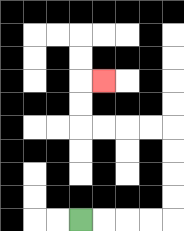{'start': '[3, 9]', 'end': '[4, 3]', 'path_directions': 'R,R,R,R,U,U,U,U,L,L,L,L,U,U,R', 'path_coordinates': '[[3, 9], [4, 9], [5, 9], [6, 9], [7, 9], [7, 8], [7, 7], [7, 6], [7, 5], [6, 5], [5, 5], [4, 5], [3, 5], [3, 4], [3, 3], [4, 3]]'}